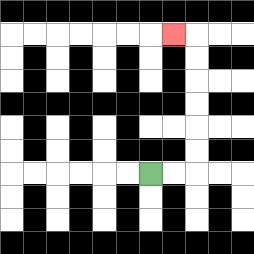{'start': '[6, 7]', 'end': '[7, 1]', 'path_directions': 'R,R,U,U,U,U,U,U,L', 'path_coordinates': '[[6, 7], [7, 7], [8, 7], [8, 6], [8, 5], [8, 4], [8, 3], [8, 2], [8, 1], [7, 1]]'}